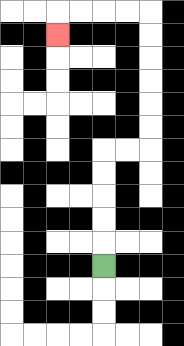{'start': '[4, 11]', 'end': '[2, 1]', 'path_directions': 'U,U,U,U,U,R,R,U,U,U,U,U,U,L,L,L,L,D', 'path_coordinates': '[[4, 11], [4, 10], [4, 9], [4, 8], [4, 7], [4, 6], [5, 6], [6, 6], [6, 5], [6, 4], [6, 3], [6, 2], [6, 1], [6, 0], [5, 0], [4, 0], [3, 0], [2, 0], [2, 1]]'}